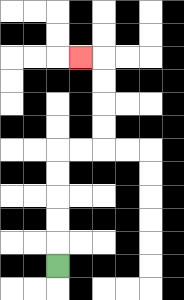{'start': '[2, 11]', 'end': '[3, 2]', 'path_directions': 'U,U,U,U,U,R,R,U,U,U,U,L', 'path_coordinates': '[[2, 11], [2, 10], [2, 9], [2, 8], [2, 7], [2, 6], [3, 6], [4, 6], [4, 5], [4, 4], [4, 3], [4, 2], [3, 2]]'}